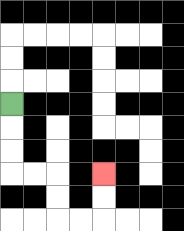{'start': '[0, 4]', 'end': '[4, 7]', 'path_directions': 'D,D,D,R,R,D,D,R,R,U,U', 'path_coordinates': '[[0, 4], [0, 5], [0, 6], [0, 7], [1, 7], [2, 7], [2, 8], [2, 9], [3, 9], [4, 9], [4, 8], [4, 7]]'}